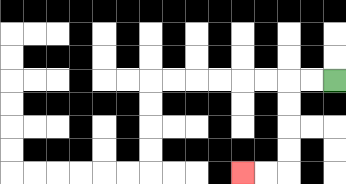{'start': '[14, 3]', 'end': '[10, 7]', 'path_directions': 'L,L,D,D,D,D,L,L', 'path_coordinates': '[[14, 3], [13, 3], [12, 3], [12, 4], [12, 5], [12, 6], [12, 7], [11, 7], [10, 7]]'}